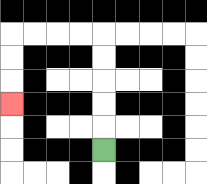{'start': '[4, 6]', 'end': '[0, 4]', 'path_directions': 'U,U,U,U,U,L,L,L,L,D,D,D', 'path_coordinates': '[[4, 6], [4, 5], [4, 4], [4, 3], [4, 2], [4, 1], [3, 1], [2, 1], [1, 1], [0, 1], [0, 2], [0, 3], [0, 4]]'}